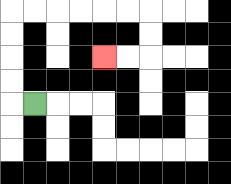{'start': '[1, 4]', 'end': '[4, 2]', 'path_directions': 'L,U,U,U,U,R,R,R,R,R,R,D,D,L,L', 'path_coordinates': '[[1, 4], [0, 4], [0, 3], [0, 2], [0, 1], [0, 0], [1, 0], [2, 0], [3, 0], [4, 0], [5, 0], [6, 0], [6, 1], [6, 2], [5, 2], [4, 2]]'}